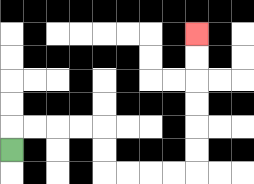{'start': '[0, 6]', 'end': '[8, 1]', 'path_directions': 'U,R,R,R,R,D,D,R,R,R,R,U,U,U,U,U,U', 'path_coordinates': '[[0, 6], [0, 5], [1, 5], [2, 5], [3, 5], [4, 5], [4, 6], [4, 7], [5, 7], [6, 7], [7, 7], [8, 7], [8, 6], [8, 5], [8, 4], [8, 3], [8, 2], [8, 1]]'}